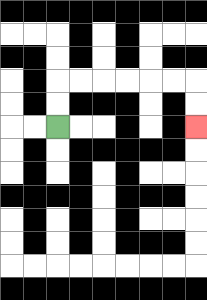{'start': '[2, 5]', 'end': '[8, 5]', 'path_directions': 'U,U,R,R,R,R,R,R,D,D', 'path_coordinates': '[[2, 5], [2, 4], [2, 3], [3, 3], [4, 3], [5, 3], [6, 3], [7, 3], [8, 3], [8, 4], [8, 5]]'}